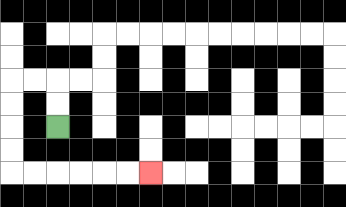{'start': '[2, 5]', 'end': '[6, 7]', 'path_directions': 'U,U,L,L,D,D,D,D,R,R,R,R,R,R', 'path_coordinates': '[[2, 5], [2, 4], [2, 3], [1, 3], [0, 3], [0, 4], [0, 5], [0, 6], [0, 7], [1, 7], [2, 7], [3, 7], [4, 7], [5, 7], [6, 7]]'}